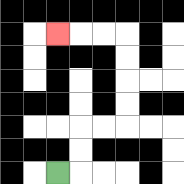{'start': '[2, 7]', 'end': '[2, 1]', 'path_directions': 'R,U,U,R,R,U,U,U,U,L,L,L', 'path_coordinates': '[[2, 7], [3, 7], [3, 6], [3, 5], [4, 5], [5, 5], [5, 4], [5, 3], [5, 2], [5, 1], [4, 1], [3, 1], [2, 1]]'}